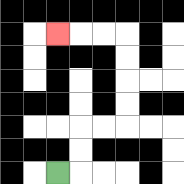{'start': '[2, 7]', 'end': '[2, 1]', 'path_directions': 'R,U,U,R,R,U,U,U,U,L,L,L', 'path_coordinates': '[[2, 7], [3, 7], [3, 6], [3, 5], [4, 5], [5, 5], [5, 4], [5, 3], [5, 2], [5, 1], [4, 1], [3, 1], [2, 1]]'}